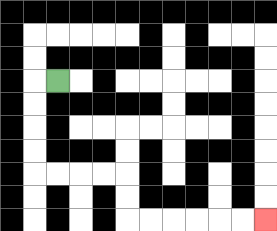{'start': '[2, 3]', 'end': '[11, 9]', 'path_directions': 'L,D,D,D,D,R,R,R,R,D,D,R,R,R,R,R,R', 'path_coordinates': '[[2, 3], [1, 3], [1, 4], [1, 5], [1, 6], [1, 7], [2, 7], [3, 7], [4, 7], [5, 7], [5, 8], [5, 9], [6, 9], [7, 9], [8, 9], [9, 9], [10, 9], [11, 9]]'}